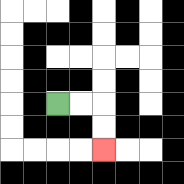{'start': '[2, 4]', 'end': '[4, 6]', 'path_directions': 'R,R,D,D', 'path_coordinates': '[[2, 4], [3, 4], [4, 4], [4, 5], [4, 6]]'}